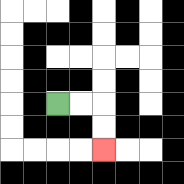{'start': '[2, 4]', 'end': '[4, 6]', 'path_directions': 'R,R,D,D', 'path_coordinates': '[[2, 4], [3, 4], [4, 4], [4, 5], [4, 6]]'}